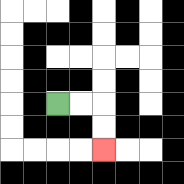{'start': '[2, 4]', 'end': '[4, 6]', 'path_directions': 'R,R,D,D', 'path_coordinates': '[[2, 4], [3, 4], [4, 4], [4, 5], [4, 6]]'}